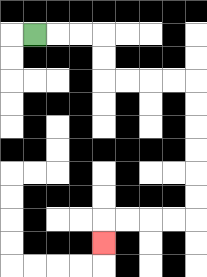{'start': '[1, 1]', 'end': '[4, 10]', 'path_directions': 'R,R,R,D,D,R,R,R,R,D,D,D,D,D,D,L,L,L,L,D', 'path_coordinates': '[[1, 1], [2, 1], [3, 1], [4, 1], [4, 2], [4, 3], [5, 3], [6, 3], [7, 3], [8, 3], [8, 4], [8, 5], [8, 6], [8, 7], [8, 8], [8, 9], [7, 9], [6, 9], [5, 9], [4, 9], [4, 10]]'}